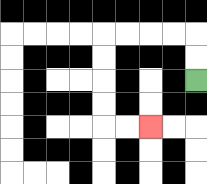{'start': '[8, 3]', 'end': '[6, 5]', 'path_directions': 'U,U,L,L,L,L,D,D,D,D,R,R', 'path_coordinates': '[[8, 3], [8, 2], [8, 1], [7, 1], [6, 1], [5, 1], [4, 1], [4, 2], [4, 3], [4, 4], [4, 5], [5, 5], [6, 5]]'}